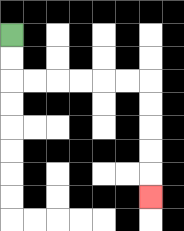{'start': '[0, 1]', 'end': '[6, 8]', 'path_directions': 'D,D,R,R,R,R,R,R,D,D,D,D,D', 'path_coordinates': '[[0, 1], [0, 2], [0, 3], [1, 3], [2, 3], [3, 3], [4, 3], [5, 3], [6, 3], [6, 4], [6, 5], [6, 6], [6, 7], [6, 8]]'}